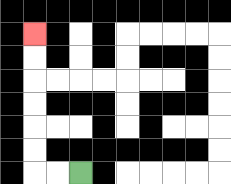{'start': '[3, 7]', 'end': '[1, 1]', 'path_directions': 'L,L,U,U,U,U,U,U', 'path_coordinates': '[[3, 7], [2, 7], [1, 7], [1, 6], [1, 5], [1, 4], [1, 3], [1, 2], [1, 1]]'}